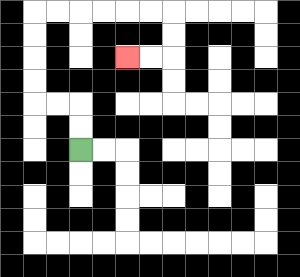{'start': '[3, 6]', 'end': '[5, 2]', 'path_directions': 'U,U,L,L,U,U,U,U,R,R,R,R,R,R,D,D,L,L', 'path_coordinates': '[[3, 6], [3, 5], [3, 4], [2, 4], [1, 4], [1, 3], [1, 2], [1, 1], [1, 0], [2, 0], [3, 0], [4, 0], [5, 0], [6, 0], [7, 0], [7, 1], [7, 2], [6, 2], [5, 2]]'}